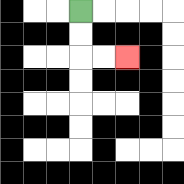{'start': '[3, 0]', 'end': '[5, 2]', 'path_directions': 'D,D,R,R', 'path_coordinates': '[[3, 0], [3, 1], [3, 2], [4, 2], [5, 2]]'}